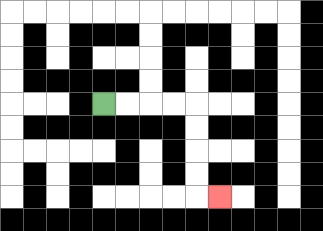{'start': '[4, 4]', 'end': '[9, 8]', 'path_directions': 'R,R,R,R,D,D,D,D,R', 'path_coordinates': '[[4, 4], [5, 4], [6, 4], [7, 4], [8, 4], [8, 5], [8, 6], [8, 7], [8, 8], [9, 8]]'}